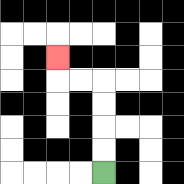{'start': '[4, 7]', 'end': '[2, 2]', 'path_directions': 'U,U,U,U,L,L,U', 'path_coordinates': '[[4, 7], [4, 6], [4, 5], [4, 4], [4, 3], [3, 3], [2, 3], [2, 2]]'}